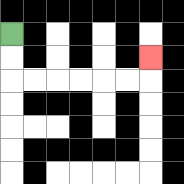{'start': '[0, 1]', 'end': '[6, 2]', 'path_directions': 'D,D,R,R,R,R,R,R,U', 'path_coordinates': '[[0, 1], [0, 2], [0, 3], [1, 3], [2, 3], [3, 3], [4, 3], [5, 3], [6, 3], [6, 2]]'}